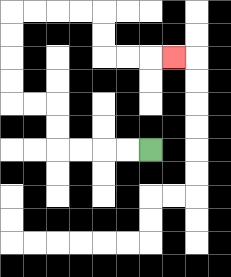{'start': '[6, 6]', 'end': '[7, 2]', 'path_directions': 'L,L,L,L,U,U,L,L,U,U,U,U,R,R,R,R,D,D,R,R,R', 'path_coordinates': '[[6, 6], [5, 6], [4, 6], [3, 6], [2, 6], [2, 5], [2, 4], [1, 4], [0, 4], [0, 3], [0, 2], [0, 1], [0, 0], [1, 0], [2, 0], [3, 0], [4, 0], [4, 1], [4, 2], [5, 2], [6, 2], [7, 2]]'}